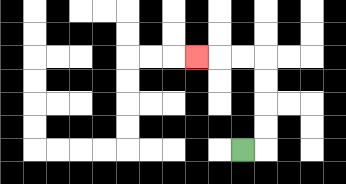{'start': '[10, 6]', 'end': '[8, 2]', 'path_directions': 'R,U,U,U,U,L,L,L', 'path_coordinates': '[[10, 6], [11, 6], [11, 5], [11, 4], [11, 3], [11, 2], [10, 2], [9, 2], [8, 2]]'}